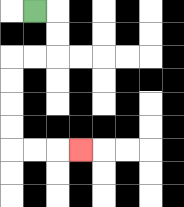{'start': '[1, 0]', 'end': '[3, 6]', 'path_directions': 'R,D,D,L,L,D,D,D,D,R,R,R', 'path_coordinates': '[[1, 0], [2, 0], [2, 1], [2, 2], [1, 2], [0, 2], [0, 3], [0, 4], [0, 5], [0, 6], [1, 6], [2, 6], [3, 6]]'}